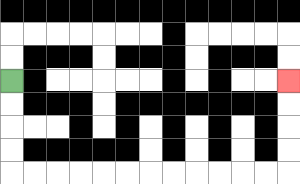{'start': '[0, 3]', 'end': '[12, 3]', 'path_directions': 'D,D,D,D,R,R,R,R,R,R,R,R,R,R,R,R,U,U,U,U', 'path_coordinates': '[[0, 3], [0, 4], [0, 5], [0, 6], [0, 7], [1, 7], [2, 7], [3, 7], [4, 7], [5, 7], [6, 7], [7, 7], [8, 7], [9, 7], [10, 7], [11, 7], [12, 7], [12, 6], [12, 5], [12, 4], [12, 3]]'}